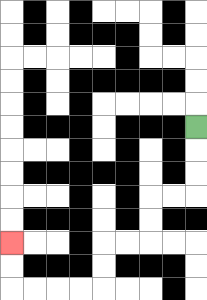{'start': '[8, 5]', 'end': '[0, 10]', 'path_directions': 'D,D,D,L,L,D,D,L,L,D,D,L,L,L,L,U,U', 'path_coordinates': '[[8, 5], [8, 6], [8, 7], [8, 8], [7, 8], [6, 8], [6, 9], [6, 10], [5, 10], [4, 10], [4, 11], [4, 12], [3, 12], [2, 12], [1, 12], [0, 12], [0, 11], [0, 10]]'}